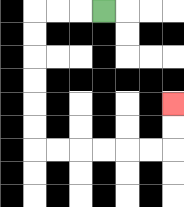{'start': '[4, 0]', 'end': '[7, 4]', 'path_directions': 'L,L,L,D,D,D,D,D,D,R,R,R,R,R,R,U,U', 'path_coordinates': '[[4, 0], [3, 0], [2, 0], [1, 0], [1, 1], [1, 2], [1, 3], [1, 4], [1, 5], [1, 6], [2, 6], [3, 6], [4, 6], [5, 6], [6, 6], [7, 6], [7, 5], [7, 4]]'}